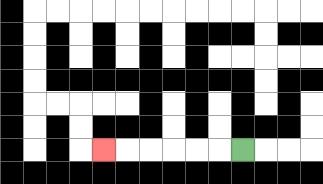{'start': '[10, 6]', 'end': '[4, 6]', 'path_directions': 'L,L,L,L,L,L', 'path_coordinates': '[[10, 6], [9, 6], [8, 6], [7, 6], [6, 6], [5, 6], [4, 6]]'}